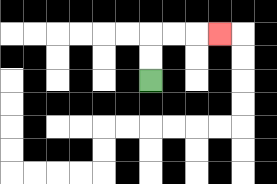{'start': '[6, 3]', 'end': '[9, 1]', 'path_directions': 'U,U,R,R,R', 'path_coordinates': '[[6, 3], [6, 2], [6, 1], [7, 1], [8, 1], [9, 1]]'}